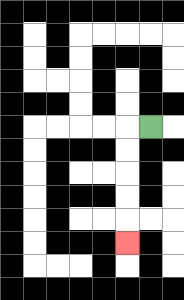{'start': '[6, 5]', 'end': '[5, 10]', 'path_directions': 'L,D,D,D,D,D', 'path_coordinates': '[[6, 5], [5, 5], [5, 6], [5, 7], [5, 8], [5, 9], [5, 10]]'}